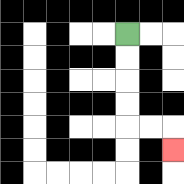{'start': '[5, 1]', 'end': '[7, 6]', 'path_directions': 'D,D,D,D,R,R,D', 'path_coordinates': '[[5, 1], [5, 2], [5, 3], [5, 4], [5, 5], [6, 5], [7, 5], [7, 6]]'}